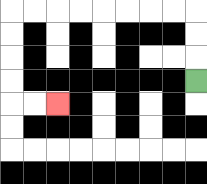{'start': '[8, 3]', 'end': '[2, 4]', 'path_directions': 'U,U,U,L,L,L,L,L,L,L,L,D,D,D,D,R,R', 'path_coordinates': '[[8, 3], [8, 2], [8, 1], [8, 0], [7, 0], [6, 0], [5, 0], [4, 0], [3, 0], [2, 0], [1, 0], [0, 0], [0, 1], [0, 2], [0, 3], [0, 4], [1, 4], [2, 4]]'}